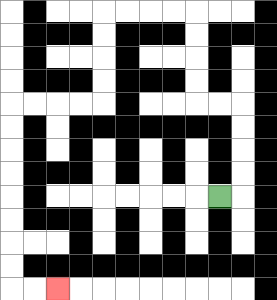{'start': '[9, 8]', 'end': '[2, 12]', 'path_directions': 'R,U,U,U,U,L,L,U,U,U,U,L,L,L,L,D,D,D,D,L,L,L,L,D,D,D,D,D,D,D,D,R,R', 'path_coordinates': '[[9, 8], [10, 8], [10, 7], [10, 6], [10, 5], [10, 4], [9, 4], [8, 4], [8, 3], [8, 2], [8, 1], [8, 0], [7, 0], [6, 0], [5, 0], [4, 0], [4, 1], [4, 2], [4, 3], [4, 4], [3, 4], [2, 4], [1, 4], [0, 4], [0, 5], [0, 6], [0, 7], [0, 8], [0, 9], [0, 10], [0, 11], [0, 12], [1, 12], [2, 12]]'}